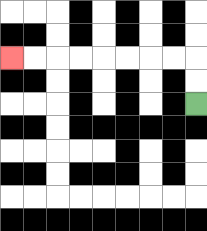{'start': '[8, 4]', 'end': '[0, 2]', 'path_directions': 'U,U,L,L,L,L,L,L,L,L', 'path_coordinates': '[[8, 4], [8, 3], [8, 2], [7, 2], [6, 2], [5, 2], [4, 2], [3, 2], [2, 2], [1, 2], [0, 2]]'}